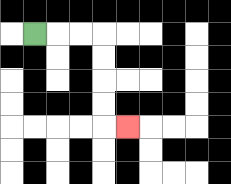{'start': '[1, 1]', 'end': '[5, 5]', 'path_directions': 'R,R,R,D,D,D,D,R', 'path_coordinates': '[[1, 1], [2, 1], [3, 1], [4, 1], [4, 2], [4, 3], [4, 4], [4, 5], [5, 5]]'}